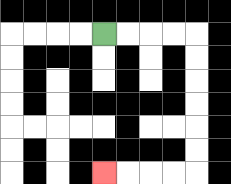{'start': '[4, 1]', 'end': '[4, 7]', 'path_directions': 'R,R,R,R,D,D,D,D,D,D,L,L,L,L', 'path_coordinates': '[[4, 1], [5, 1], [6, 1], [7, 1], [8, 1], [8, 2], [8, 3], [8, 4], [8, 5], [8, 6], [8, 7], [7, 7], [6, 7], [5, 7], [4, 7]]'}